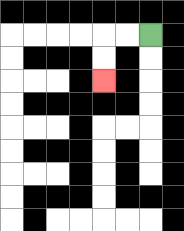{'start': '[6, 1]', 'end': '[4, 3]', 'path_directions': 'L,L,D,D', 'path_coordinates': '[[6, 1], [5, 1], [4, 1], [4, 2], [4, 3]]'}